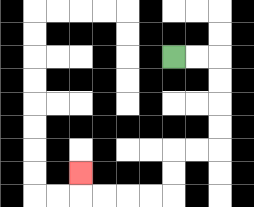{'start': '[7, 2]', 'end': '[3, 7]', 'path_directions': 'R,R,D,D,D,D,L,L,D,D,L,L,L,L,U', 'path_coordinates': '[[7, 2], [8, 2], [9, 2], [9, 3], [9, 4], [9, 5], [9, 6], [8, 6], [7, 6], [7, 7], [7, 8], [6, 8], [5, 8], [4, 8], [3, 8], [3, 7]]'}